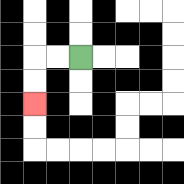{'start': '[3, 2]', 'end': '[1, 4]', 'path_directions': 'L,L,D,D', 'path_coordinates': '[[3, 2], [2, 2], [1, 2], [1, 3], [1, 4]]'}